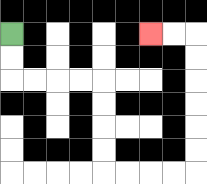{'start': '[0, 1]', 'end': '[6, 1]', 'path_directions': 'D,D,R,R,R,R,D,D,D,D,R,R,R,R,U,U,U,U,U,U,L,L', 'path_coordinates': '[[0, 1], [0, 2], [0, 3], [1, 3], [2, 3], [3, 3], [4, 3], [4, 4], [4, 5], [4, 6], [4, 7], [5, 7], [6, 7], [7, 7], [8, 7], [8, 6], [8, 5], [8, 4], [8, 3], [8, 2], [8, 1], [7, 1], [6, 1]]'}